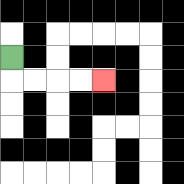{'start': '[0, 2]', 'end': '[4, 3]', 'path_directions': 'D,R,R,R,R', 'path_coordinates': '[[0, 2], [0, 3], [1, 3], [2, 3], [3, 3], [4, 3]]'}